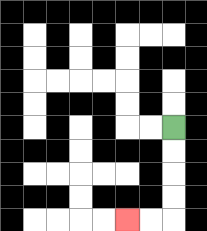{'start': '[7, 5]', 'end': '[5, 9]', 'path_directions': 'D,D,D,D,L,L', 'path_coordinates': '[[7, 5], [7, 6], [7, 7], [7, 8], [7, 9], [6, 9], [5, 9]]'}